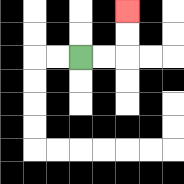{'start': '[3, 2]', 'end': '[5, 0]', 'path_directions': 'R,R,U,U', 'path_coordinates': '[[3, 2], [4, 2], [5, 2], [5, 1], [5, 0]]'}